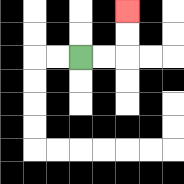{'start': '[3, 2]', 'end': '[5, 0]', 'path_directions': 'R,R,U,U', 'path_coordinates': '[[3, 2], [4, 2], [5, 2], [5, 1], [5, 0]]'}